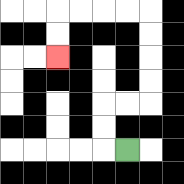{'start': '[5, 6]', 'end': '[2, 2]', 'path_directions': 'L,U,U,R,R,U,U,U,U,L,L,L,L,D,D', 'path_coordinates': '[[5, 6], [4, 6], [4, 5], [4, 4], [5, 4], [6, 4], [6, 3], [6, 2], [6, 1], [6, 0], [5, 0], [4, 0], [3, 0], [2, 0], [2, 1], [2, 2]]'}